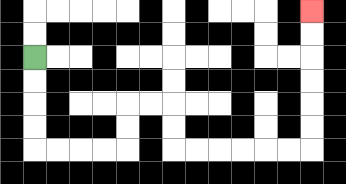{'start': '[1, 2]', 'end': '[13, 0]', 'path_directions': 'D,D,D,D,R,R,R,R,U,U,R,R,D,D,R,R,R,R,R,R,U,U,U,U,U,U', 'path_coordinates': '[[1, 2], [1, 3], [1, 4], [1, 5], [1, 6], [2, 6], [3, 6], [4, 6], [5, 6], [5, 5], [5, 4], [6, 4], [7, 4], [7, 5], [7, 6], [8, 6], [9, 6], [10, 6], [11, 6], [12, 6], [13, 6], [13, 5], [13, 4], [13, 3], [13, 2], [13, 1], [13, 0]]'}